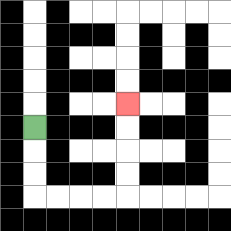{'start': '[1, 5]', 'end': '[5, 4]', 'path_directions': 'D,D,D,R,R,R,R,U,U,U,U', 'path_coordinates': '[[1, 5], [1, 6], [1, 7], [1, 8], [2, 8], [3, 8], [4, 8], [5, 8], [5, 7], [5, 6], [5, 5], [5, 4]]'}